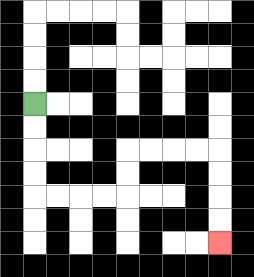{'start': '[1, 4]', 'end': '[9, 10]', 'path_directions': 'D,D,D,D,R,R,R,R,U,U,R,R,R,R,D,D,D,D', 'path_coordinates': '[[1, 4], [1, 5], [1, 6], [1, 7], [1, 8], [2, 8], [3, 8], [4, 8], [5, 8], [5, 7], [5, 6], [6, 6], [7, 6], [8, 6], [9, 6], [9, 7], [9, 8], [9, 9], [9, 10]]'}